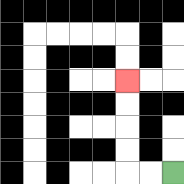{'start': '[7, 7]', 'end': '[5, 3]', 'path_directions': 'L,L,U,U,U,U', 'path_coordinates': '[[7, 7], [6, 7], [5, 7], [5, 6], [5, 5], [5, 4], [5, 3]]'}